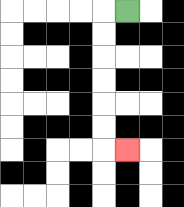{'start': '[5, 0]', 'end': '[5, 6]', 'path_directions': 'L,D,D,D,D,D,D,R', 'path_coordinates': '[[5, 0], [4, 0], [4, 1], [4, 2], [4, 3], [4, 4], [4, 5], [4, 6], [5, 6]]'}